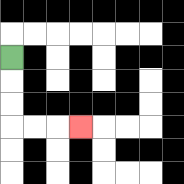{'start': '[0, 2]', 'end': '[3, 5]', 'path_directions': 'D,D,D,R,R,R', 'path_coordinates': '[[0, 2], [0, 3], [0, 4], [0, 5], [1, 5], [2, 5], [3, 5]]'}